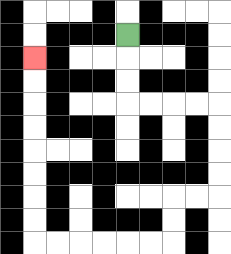{'start': '[5, 1]', 'end': '[1, 2]', 'path_directions': 'D,D,D,R,R,R,R,D,D,D,D,L,L,D,D,L,L,L,L,L,L,U,U,U,U,U,U,U,U', 'path_coordinates': '[[5, 1], [5, 2], [5, 3], [5, 4], [6, 4], [7, 4], [8, 4], [9, 4], [9, 5], [9, 6], [9, 7], [9, 8], [8, 8], [7, 8], [7, 9], [7, 10], [6, 10], [5, 10], [4, 10], [3, 10], [2, 10], [1, 10], [1, 9], [1, 8], [1, 7], [1, 6], [1, 5], [1, 4], [1, 3], [1, 2]]'}